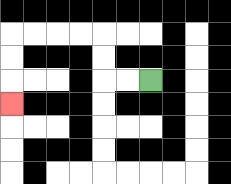{'start': '[6, 3]', 'end': '[0, 4]', 'path_directions': 'L,L,U,U,L,L,L,L,D,D,D', 'path_coordinates': '[[6, 3], [5, 3], [4, 3], [4, 2], [4, 1], [3, 1], [2, 1], [1, 1], [0, 1], [0, 2], [0, 3], [0, 4]]'}